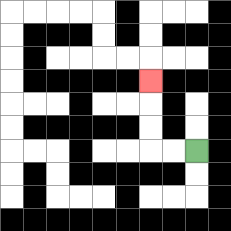{'start': '[8, 6]', 'end': '[6, 3]', 'path_directions': 'L,L,U,U,U', 'path_coordinates': '[[8, 6], [7, 6], [6, 6], [6, 5], [6, 4], [6, 3]]'}